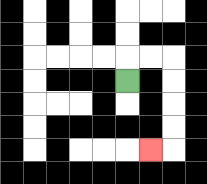{'start': '[5, 3]', 'end': '[6, 6]', 'path_directions': 'U,R,R,D,D,D,D,L', 'path_coordinates': '[[5, 3], [5, 2], [6, 2], [7, 2], [7, 3], [7, 4], [7, 5], [7, 6], [6, 6]]'}